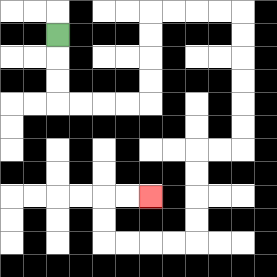{'start': '[2, 1]', 'end': '[6, 8]', 'path_directions': 'D,D,D,R,R,R,R,U,U,U,U,R,R,R,R,D,D,D,D,D,D,L,L,D,D,D,D,L,L,L,L,U,U,R,R', 'path_coordinates': '[[2, 1], [2, 2], [2, 3], [2, 4], [3, 4], [4, 4], [5, 4], [6, 4], [6, 3], [6, 2], [6, 1], [6, 0], [7, 0], [8, 0], [9, 0], [10, 0], [10, 1], [10, 2], [10, 3], [10, 4], [10, 5], [10, 6], [9, 6], [8, 6], [8, 7], [8, 8], [8, 9], [8, 10], [7, 10], [6, 10], [5, 10], [4, 10], [4, 9], [4, 8], [5, 8], [6, 8]]'}